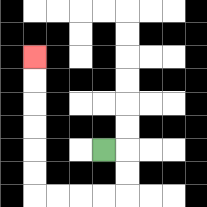{'start': '[4, 6]', 'end': '[1, 2]', 'path_directions': 'R,D,D,L,L,L,L,U,U,U,U,U,U', 'path_coordinates': '[[4, 6], [5, 6], [5, 7], [5, 8], [4, 8], [3, 8], [2, 8], [1, 8], [1, 7], [1, 6], [1, 5], [1, 4], [1, 3], [1, 2]]'}